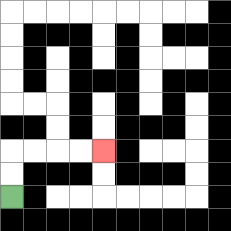{'start': '[0, 8]', 'end': '[4, 6]', 'path_directions': 'U,U,R,R,R,R', 'path_coordinates': '[[0, 8], [0, 7], [0, 6], [1, 6], [2, 6], [3, 6], [4, 6]]'}